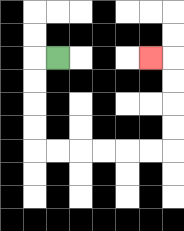{'start': '[2, 2]', 'end': '[6, 2]', 'path_directions': 'L,D,D,D,D,R,R,R,R,R,R,U,U,U,U,L', 'path_coordinates': '[[2, 2], [1, 2], [1, 3], [1, 4], [1, 5], [1, 6], [2, 6], [3, 6], [4, 6], [5, 6], [6, 6], [7, 6], [7, 5], [7, 4], [7, 3], [7, 2], [6, 2]]'}